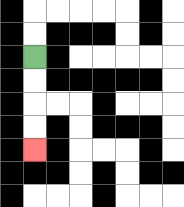{'start': '[1, 2]', 'end': '[1, 6]', 'path_directions': 'D,D,D,D', 'path_coordinates': '[[1, 2], [1, 3], [1, 4], [1, 5], [1, 6]]'}